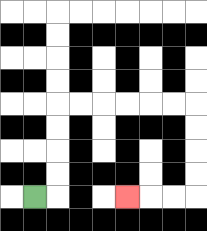{'start': '[1, 8]', 'end': '[5, 8]', 'path_directions': 'R,U,U,U,U,R,R,R,R,R,R,D,D,D,D,L,L,L', 'path_coordinates': '[[1, 8], [2, 8], [2, 7], [2, 6], [2, 5], [2, 4], [3, 4], [4, 4], [5, 4], [6, 4], [7, 4], [8, 4], [8, 5], [8, 6], [8, 7], [8, 8], [7, 8], [6, 8], [5, 8]]'}